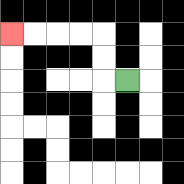{'start': '[5, 3]', 'end': '[0, 1]', 'path_directions': 'L,U,U,L,L,L,L', 'path_coordinates': '[[5, 3], [4, 3], [4, 2], [4, 1], [3, 1], [2, 1], [1, 1], [0, 1]]'}